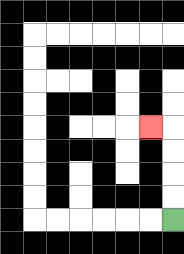{'start': '[7, 9]', 'end': '[6, 5]', 'path_directions': 'U,U,U,U,L', 'path_coordinates': '[[7, 9], [7, 8], [7, 7], [7, 6], [7, 5], [6, 5]]'}